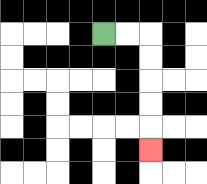{'start': '[4, 1]', 'end': '[6, 6]', 'path_directions': 'R,R,D,D,D,D,D', 'path_coordinates': '[[4, 1], [5, 1], [6, 1], [6, 2], [6, 3], [6, 4], [6, 5], [6, 6]]'}